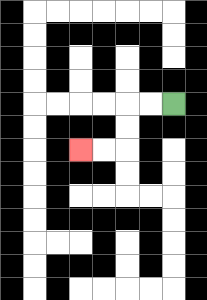{'start': '[7, 4]', 'end': '[3, 6]', 'path_directions': 'L,L,D,D,L,L', 'path_coordinates': '[[7, 4], [6, 4], [5, 4], [5, 5], [5, 6], [4, 6], [3, 6]]'}